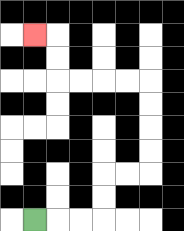{'start': '[1, 9]', 'end': '[1, 1]', 'path_directions': 'R,R,R,U,U,R,R,U,U,U,U,L,L,L,L,U,U,L', 'path_coordinates': '[[1, 9], [2, 9], [3, 9], [4, 9], [4, 8], [4, 7], [5, 7], [6, 7], [6, 6], [6, 5], [6, 4], [6, 3], [5, 3], [4, 3], [3, 3], [2, 3], [2, 2], [2, 1], [1, 1]]'}